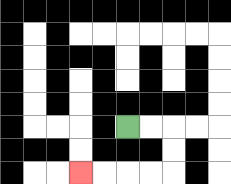{'start': '[5, 5]', 'end': '[3, 7]', 'path_directions': 'R,R,D,D,L,L,L,L', 'path_coordinates': '[[5, 5], [6, 5], [7, 5], [7, 6], [7, 7], [6, 7], [5, 7], [4, 7], [3, 7]]'}